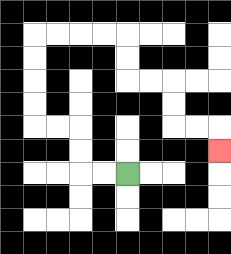{'start': '[5, 7]', 'end': '[9, 6]', 'path_directions': 'L,L,U,U,L,L,U,U,U,U,R,R,R,R,D,D,R,R,D,D,R,R,D', 'path_coordinates': '[[5, 7], [4, 7], [3, 7], [3, 6], [3, 5], [2, 5], [1, 5], [1, 4], [1, 3], [1, 2], [1, 1], [2, 1], [3, 1], [4, 1], [5, 1], [5, 2], [5, 3], [6, 3], [7, 3], [7, 4], [7, 5], [8, 5], [9, 5], [9, 6]]'}